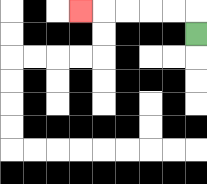{'start': '[8, 1]', 'end': '[3, 0]', 'path_directions': 'U,L,L,L,L,L', 'path_coordinates': '[[8, 1], [8, 0], [7, 0], [6, 0], [5, 0], [4, 0], [3, 0]]'}